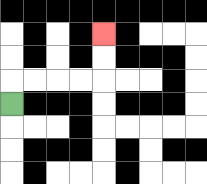{'start': '[0, 4]', 'end': '[4, 1]', 'path_directions': 'U,R,R,R,R,U,U', 'path_coordinates': '[[0, 4], [0, 3], [1, 3], [2, 3], [3, 3], [4, 3], [4, 2], [4, 1]]'}